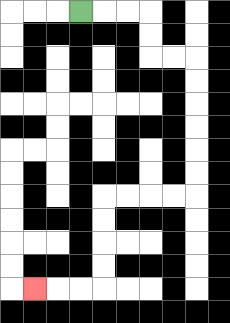{'start': '[3, 0]', 'end': '[1, 12]', 'path_directions': 'R,R,R,D,D,R,R,D,D,D,D,D,D,L,L,L,L,D,D,D,D,L,L,L', 'path_coordinates': '[[3, 0], [4, 0], [5, 0], [6, 0], [6, 1], [6, 2], [7, 2], [8, 2], [8, 3], [8, 4], [8, 5], [8, 6], [8, 7], [8, 8], [7, 8], [6, 8], [5, 8], [4, 8], [4, 9], [4, 10], [4, 11], [4, 12], [3, 12], [2, 12], [1, 12]]'}